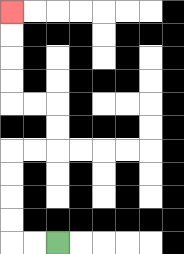{'start': '[2, 10]', 'end': '[0, 0]', 'path_directions': 'L,L,U,U,U,U,R,R,U,U,L,L,U,U,U,U', 'path_coordinates': '[[2, 10], [1, 10], [0, 10], [0, 9], [0, 8], [0, 7], [0, 6], [1, 6], [2, 6], [2, 5], [2, 4], [1, 4], [0, 4], [0, 3], [0, 2], [0, 1], [0, 0]]'}